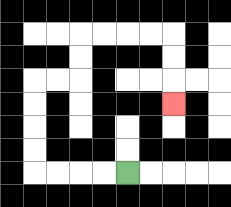{'start': '[5, 7]', 'end': '[7, 4]', 'path_directions': 'L,L,L,L,U,U,U,U,R,R,U,U,R,R,R,R,D,D,D', 'path_coordinates': '[[5, 7], [4, 7], [3, 7], [2, 7], [1, 7], [1, 6], [1, 5], [1, 4], [1, 3], [2, 3], [3, 3], [3, 2], [3, 1], [4, 1], [5, 1], [6, 1], [7, 1], [7, 2], [7, 3], [7, 4]]'}